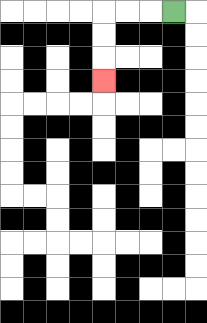{'start': '[7, 0]', 'end': '[4, 3]', 'path_directions': 'L,L,L,D,D,D', 'path_coordinates': '[[7, 0], [6, 0], [5, 0], [4, 0], [4, 1], [4, 2], [4, 3]]'}